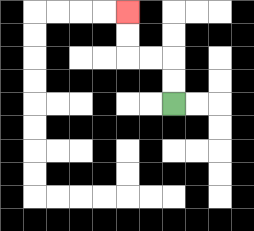{'start': '[7, 4]', 'end': '[5, 0]', 'path_directions': 'U,U,L,L,U,U', 'path_coordinates': '[[7, 4], [7, 3], [7, 2], [6, 2], [5, 2], [5, 1], [5, 0]]'}